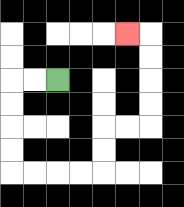{'start': '[2, 3]', 'end': '[5, 1]', 'path_directions': 'L,L,D,D,D,D,R,R,R,R,U,U,R,R,U,U,U,U,L', 'path_coordinates': '[[2, 3], [1, 3], [0, 3], [0, 4], [0, 5], [0, 6], [0, 7], [1, 7], [2, 7], [3, 7], [4, 7], [4, 6], [4, 5], [5, 5], [6, 5], [6, 4], [6, 3], [6, 2], [6, 1], [5, 1]]'}